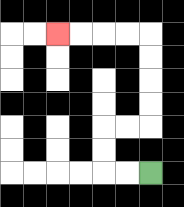{'start': '[6, 7]', 'end': '[2, 1]', 'path_directions': 'L,L,U,U,R,R,U,U,U,U,L,L,L,L', 'path_coordinates': '[[6, 7], [5, 7], [4, 7], [4, 6], [4, 5], [5, 5], [6, 5], [6, 4], [6, 3], [6, 2], [6, 1], [5, 1], [4, 1], [3, 1], [2, 1]]'}